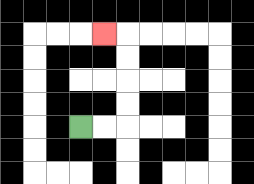{'start': '[3, 5]', 'end': '[4, 1]', 'path_directions': 'R,R,U,U,U,U,L', 'path_coordinates': '[[3, 5], [4, 5], [5, 5], [5, 4], [5, 3], [5, 2], [5, 1], [4, 1]]'}